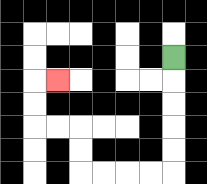{'start': '[7, 2]', 'end': '[2, 3]', 'path_directions': 'D,D,D,D,D,L,L,L,L,U,U,L,L,U,U,R', 'path_coordinates': '[[7, 2], [7, 3], [7, 4], [7, 5], [7, 6], [7, 7], [6, 7], [5, 7], [4, 7], [3, 7], [3, 6], [3, 5], [2, 5], [1, 5], [1, 4], [1, 3], [2, 3]]'}